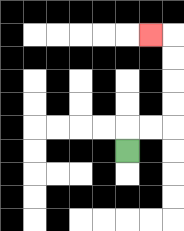{'start': '[5, 6]', 'end': '[6, 1]', 'path_directions': 'U,R,R,U,U,U,U,L', 'path_coordinates': '[[5, 6], [5, 5], [6, 5], [7, 5], [7, 4], [7, 3], [7, 2], [7, 1], [6, 1]]'}